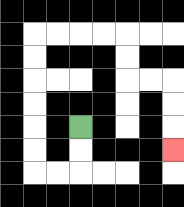{'start': '[3, 5]', 'end': '[7, 6]', 'path_directions': 'D,D,L,L,U,U,U,U,U,U,R,R,R,R,D,D,R,R,D,D,D', 'path_coordinates': '[[3, 5], [3, 6], [3, 7], [2, 7], [1, 7], [1, 6], [1, 5], [1, 4], [1, 3], [1, 2], [1, 1], [2, 1], [3, 1], [4, 1], [5, 1], [5, 2], [5, 3], [6, 3], [7, 3], [7, 4], [7, 5], [7, 6]]'}